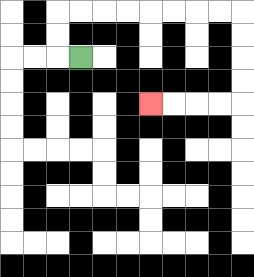{'start': '[3, 2]', 'end': '[6, 4]', 'path_directions': 'L,U,U,R,R,R,R,R,R,R,R,D,D,D,D,L,L,L,L', 'path_coordinates': '[[3, 2], [2, 2], [2, 1], [2, 0], [3, 0], [4, 0], [5, 0], [6, 0], [7, 0], [8, 0], [9, 0], [10, 0], [10, 1], [10, 2], [10, 3], [10, 4], [9, 4], [8, 4], [7, 4], [6, 4]]'}